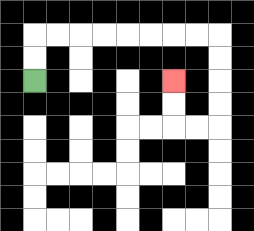{'start': '[1, 3]', 'end': '[7, 3]', 'path_directions': 'U,U,R,R,R,R,R,R,R,R,D,D,D,D,L,L,U,U', 'path_coordinates': '[[1, 3], [1, 2], [1, 1], [2, 1], [3, 1], [4, 1], [5, 1], [6, 1], [7, 1], [8, 1], [9, 1], [9, 2], [9, 3], [9, 4], [9, 5], [8, 5], [7, 5], [7, 4], [7, 3]]'}